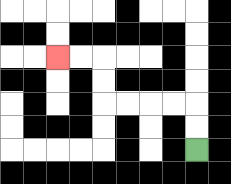{'start': '[8, 6]', 'end': '[2, 2]', 'path_directions': 'U,U,L,L,L,L,U,U,L,L', 'path_coordinates': '[[8, 6], [8, 5], [8, 4], [7, 4], [6, 4], [5, 4], [4, 4], [4, 3], [4, 2], [3, 2], [2, 2]]'}